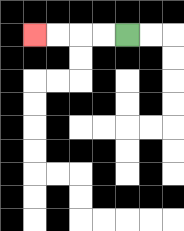{'start': '[5, 1]', 'end': '[1, 1]', 'path_directions': 'L,L,L,L', 'path_coordinates': '[[5, 1], [4, 1], [3, 1], [2, 1], [1, 1]]'}